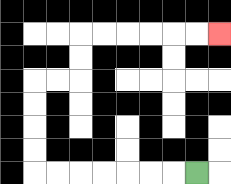{'start': '[8, 7]', 'end': '[9, 1]', 'path_directions': 'L,L,L,L,L,L,L,U,U,U,U,R,R,U,U,R,R,R,R,R,R', 'path_coordinates': '[[8, 7], [7, 7], [6, 7], [5, 7], [4, 7], [3, 7], [2, 7], [1, 7], [1, 6], [1, 5], [1, 4], [1, 3], [2, 3], [3, 3], [3, 2], [3, 1], [4, 1], [5, 1], [6, 1], [7, 1], [8, 1], [9, 1]]'}